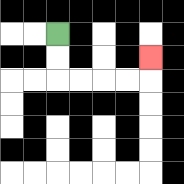{'start': '[2, 1]', 'end': '[6, 2]', 'path_directions': 'D,D,R,R,R,R,U', 'path_coordinates': '[[2, 1], [2, 2], [2, 3], [3, 3], [4, 3], [5, 3], [6, 3], [6, 2]]'}